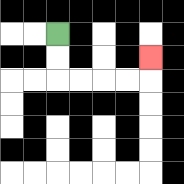{'start': '[2, 1]', 'end': '[6, 2]', 'path_directions': 'D,D,R,R,R,R,U', 'path_coordinates': '[[2, 1], [2, 2], [2, 3], [3, 3], [4, 3], [5, 3], [6, 3], [6, 2]]'}